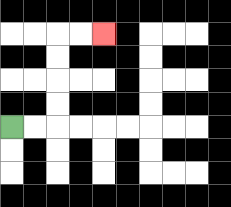{'start': '[0, 5]', 'end': '[4, 1]', 'path_directions': 'R,R,U,U,U,U,R,R', 'path_coordinates': '[[0, 5], [1, 5], [2, 5], [2, 4], [2, 3], [2, 2], [2, 1], [3, 1], [4, 1]]'}